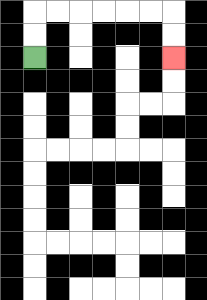{'start': '[1, 2]', 'end': '[7, 2]', 'path_directions': 'U,U,R,R,R,R,R,R,D,D', 'path_coordinates': '[[1, 2], [1, 1], [1, 0], [2, 0], [3, 0], [4, 0], [5, 0], [6, 0], [7, 0], [7, 1], [7, 2]]'}